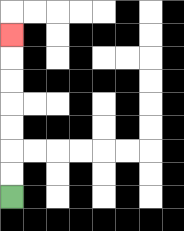{'start': '[0, 8]', 'end': '[0, 1]', 'path_directions': 'U,U,U,U,U,U,U', 'path_coordinates': '[[0, 8], [0, 7], [0, 6], [0, 5], [0, 4], [0, 3], [0, 2], [0, 1]]'}